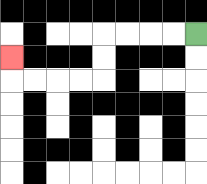{'start': '[8, 1]', 'end': '[0, 2]', 'path_directions': 'L,L,L,L,D,D,L,L,L,L,U', 'path_coordinates': '[[8, 1], [7, 1], [6, 1], [5, 1], [4, 1], [4, 2], [4, 3], [3, 3], [2, 3], [1, 3], [0, 3], [0, 2]]'}